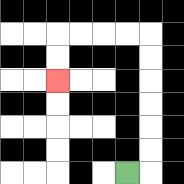{'start': '[5, 7]', 'end': '[2, 3]', 'path_directions': 'R,U,U,U,U,U,U,L,L,L,L,D,D', 'path_coordinates': '[[5, 7], [6, 7], [6, 6], [6, 5], [6, 4], [6, 3], [6, 2], [6, 1], [5, 1], [4, 1], [3, 1], [2, 1], [2, 2], [2, 3]]'}